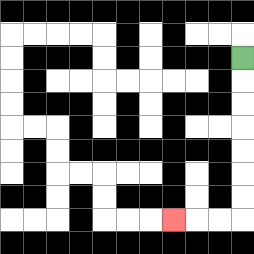{'start': '[10, 2]', 'end': '[7, 9]', 'path_directions': 'D,D,D,D,D,D,D,L,L,L', 'path_coordinates': '[[10, 2], [10, 3], [10, 4], [10, 5], [10, 6], [10, 7], [10, 8], [10, 9], [9, 9], [8, 9], [7, 9]]'}